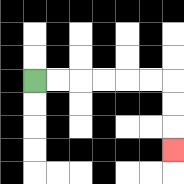{'start': '[1, 3]', 'end': '[7, 6]', 'path_directions': 'R,R,R,R,R,R,D,D,D', 'path_coordinates': '[[1, 3], [2, 3], [3, 3], [4, 3], [5, 3], [6, 3], [7, 3], [7, 4], [7, 5], [7, 6]]'}